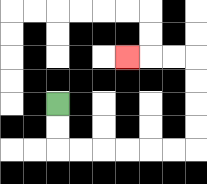{'start': '[2, 4]', 'end': '[5, 2]', 'path_directions': 'D,D,R,R,R,R,R,R,U,U,U,U,L,L,L', 'path_coordinates': '[[2, 4], [2, 5], [2, 6], [3, 6], [4, 6], [5, 6], [6, 6], [7, 6], [8, 6], [8, 5], [8, 4], [8, 3], [8, 2], [7, 2], [6, 2], [5, 2]]'}